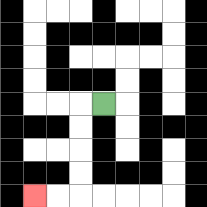{'start': '[4, 4]', 'end': '[1, 8]', 'path_directions': 'L,D,D,D,D,L,L', 'path_coordinates': '[[4, 4], [3, 4], [3, 5], [3, 6], [3, 7], [3, 8], [2, 8], [1, 8]]'}